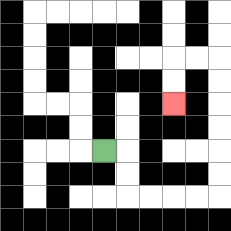{'start': '[4, 6]', 'end': '[7, 4]', 'path_directions': 'R,D,D,R,R,R,R,U,U,U,U,U,U,L,L,D,D', 'path_coordinates': '[[4, 6], [5, 6], [5, 7], [5, 8], [6, 8], [7, 8], [8, 8], [9, 8], [9, 7], [9, 6], [9, 5], [9, 4], [9, 3], [9, 2], [8, 2], [7, 2], [7, 3], [7, 4]]'}